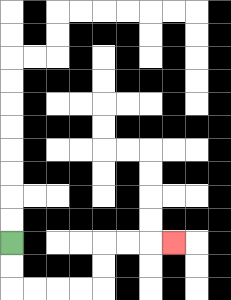{'start': '[0, 10]', 'end': '[7, 10]', 'path_directions': 'D,D,R,R,R,R,U,U,R,R,R', 'path_coordinates': '[[0, 10], [0, 11], [0, 12], [1, 12], [2, 12], [3, 12], [4, 12], [4, 11], [4, 10], [5, 10], [6, 10], [7, 10]]'}